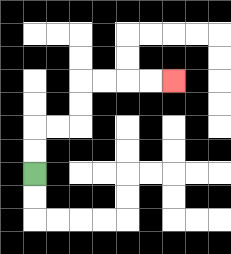{'start': '[1, 7]', 'end': '[7, 3]', 'path_directions': 'U,U,R,R,U,U,R,R,R,R', 'path_coordinates': '[[1, 7], [1, 6], [1, 5], [2, 5], [3, 5], [3, 4], [3, 3], [4, 3], [5, 3], [6, 3], [7, 3]]'}